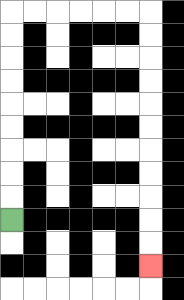{'start': '[0, 9]', 'end': '[6, 11]', 'path_directions': 'U,U,U,U,U,U,U,U,U,R,R,R,R,R,R,D,D,D,D,D,D,D,D,D,D,D', 'path_coordinates': '[[0, 9], [0, 8], [0, 7], [0, 6], [0, 5], [0, 4], [0, 3], [0, 2], [0, 1], [0, 0], [1, 0], [2, 0], [3, 0], [4, 0], [5, 0], [6, 0], [6, 1], [6, 2], [6, 3], [6, 4], [6, 5], [6, 6], [6, 7], [6, 8], [6, 9], [6, 10], [6, 11]]'}